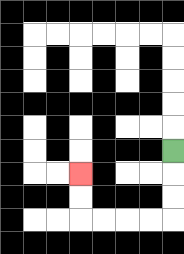{'start': '[7, 6]', 'end': '[3, 7]', 'path_directions': 'D,D,D,L,L,L,L,U,U', 'path_coordinates': '[[7, 6], [7, 7], [7, 8], [7, 9], [6, 9], [5, 9], [4, 9], [3, 9], [3, 8], [3, 7]]'}